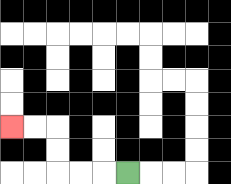{'start': '[5, 7]', 'end': '[0, 5]', 'path_directions': 'L,L,L,U,U,L,L', 'path_coordinates': '[[5, 7], [4, 7], [3, 7], [2, 7], [2, 6], [2, 5], [1, 5], [0, 5]]'}